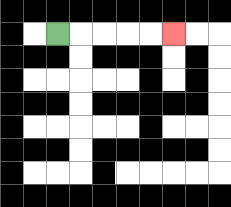{'start': '[2, 1]', 'end': '[7, 1]', 'path_directions': 'R,R,R,R,R', 'path_coordinates': '[[2, 1], [3, 1], [4, 1], [5, 1], [6, 1], [7, 1]]'}